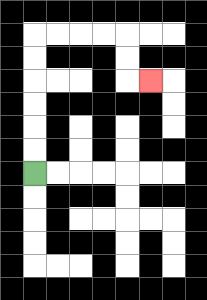{'start': '[1, 7]', 'end': '[6, 3]', 'path_directions': 'U,U,U,U,U,U,R,R,R,R,D,D,R', 'path_coordinates': '[[1, 7], [1, 6], [1, 5], [1, 4], [1, 3], [1, 2], [1, 1], [2, 1], [3, 1], [4, 1], [5, 1], [5, 2], [5, 3], [6, 3]]'}